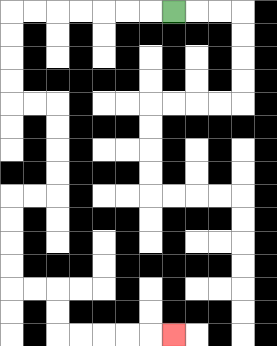{'start': '[7, 0]', 'end': '[7, 14]', 'path_directions': 'L,L,L,L,L,L,L,D,D,D,D,R,R,D,D,D,D,L,L,D,D,D,D,R,R,D,D,R,R,R,R,R', 'path_coordinates': '[[7, 0], [6, 0], [5, 0], [4, 0], [3, 0], [2, 0], [1, 0], [0, 0], [0, 1], [0, 2], [0, 3], [0, 4], [1, 4], [2, 4], [2, 5], [2, 6], [2, 7], [2, 8], [1, 8], [0, 8], [0, 9], [0, 10], [0, 11], [0, 12], [1, 12], [2, 12], [2, 13], [2, 14], [3, 14], [4, 14], [5, 14], [6, 14], [7, 14]]'}